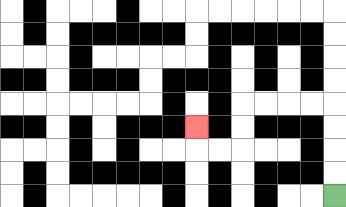{'start': '[14, 8]', 'end': '[8, 5]', 'path_directions': 'U,U,U,U,L,L,L,L,D,D,L,L,U', 'path_coordinates': '[[14, 8], [14, 7], [14, 6], [14, 5], [14, 4], [13, 4], [12, 4], [11, 4], [10, 4], [10, 5], [10, 6], [9, 6], [8, 6], [8, 5]]'}